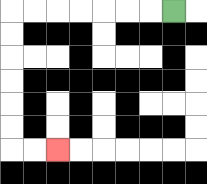{'start': '[7, 0]', 'end': '[2, 6]', 'path_directions': 'L,L,L,L,L,L,L,D,D,D,D,D,D,R,R', 'path_coordinates': '[[7, 0], [6, 0], [5, 0], [4, 0], [3, 0], [2, 0], [1, 0], [0, 0], [0, 1], [0, 2], [0, 3], [0, 4], [0, 5], [0, 6], [1, 6], [2, 6]]'}